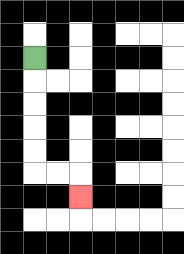{'start': '[1, 2]', 'end': '[3, 8]', 'path_directions': 'D,D,D,D,D,R,R,D', 'path_coordinates': '[[1, 2], [1, 3], [1, 4], [1, 5], [1, 6], [1, 7], [2, 7], [3, 7], [3, 8]]'}